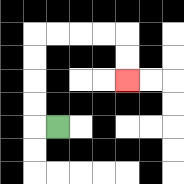{'start': '[2, 5]', 'end': '[5, 3]', 'path_directions': 'L,U,U,U,U,R,R,R,R,D,D', 'path_coordinates': '[[2, 5], [1, 5], [1, 4], [1, 3], [1, 2], [1, 1], [2, 1], [3, 1], [4, 1], [5, 1], [5, 2], [5, 3]]'}